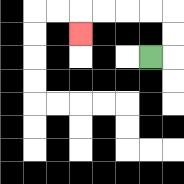{'start': '[6, 2]', 'end': '[3, 1]', 'path_directions': 'R,U,U,L,L,L,L,D', 'path_coordinates': '[[6, 2], [7, 2], [7, 1], [7, 0], [6, 0], [5, 0], [4, 0], [3, 0], [3, 1]]'}